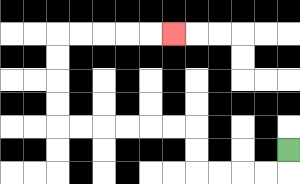{'start': '[12, 6]', 'end': '[7, 1]', 'path_directions': 'D,L,L,L,L,U,U,L,L,L,L,L,L,U,U,U,U,R,R,R,R,R', 'path_coordinates': '[[12, 6], [12, 7], [11, 7], [10, 7], [9, 7], [8, 7], [8, 6], [8, 5], [7, 5], [6, 5], [5, 5], [4, 5], [3, 5], [2, 5], [2, 4], [2, 3], [2, 2], [2, 1], [3, 1], [4, 1], [5, 1], [6, 1], [7, 1]]'}